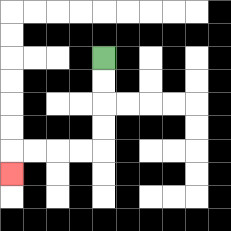{'start': '[4, 2]', 'end': '[0, 7]', 'path_directions': 'D,D,D,D,L,L,L,L,D', 'path_coordinates': '[[4, 2], [4, 3], [4, 4], [4, 5], [4, 6], [3, 6], [2, 6], [1, 6], [0, 6], [0, 7]]'}